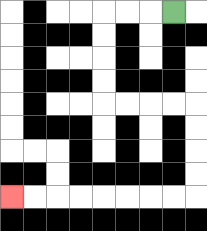{'start': '[7, 0]', 'end': '[0, 8]', 'path_directions': 'L,L,L,D,D,D,D,R,R,R,R,D,D,D,D,L,L,L,L,L,L,L,L', 'path_coordinates': '[[7, 0], [6, 0], [5, 0], [4, 0], [4, 1], [4, 2], [4, 3], [4, 4], [5, 4], [6, 4], [7, 4], [8, 4], [8, 5], [8, 6], [8, 7], [8, 8], [7, 8], [6, 8], [5, 8], [4, 8], [3, 8], [2, 8], [1, 8], [0, 8]]'}